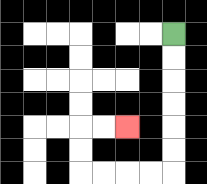{'start': '[7, 1]', 'end': '[5, 5]', 'path_directions': 'D,D,D,D,D,D,L,L,L,L,U,U,R,R', 'path_coordinates': '[[7, 1], [7, 2], [7, 3], [7, 4], [7, 5], [7, 6], [7, 7], [6, 7], [5, 7], [4, 7], [3, 7], [3, 6], [3, 5], [4, 5], [5, 5]]'}